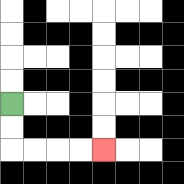{'start': '[0, 4]', 'end': '[4, 6]', 'path_directions': 'D,D,R,R,R,R', 'path_coordinates': '[[0, 4], [0, 5], [0, 6], [1, 6], [2, 6], [3, 6], [4, 6]]'}